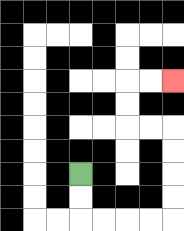{'start': '[3, 7]', 'end': '[7, 3]', 'path_directions': 'D,D,R,R,R,R,U,U,U,U,L,L,U,U,R,R', 'path_coordinates': '[[3, 7], [3, 8], [3, 9], [4, 9], [5, 9], [6, 9], [7, 9], [7, 8], [7, 7], [7, 6], [7, 5], [6, 5], [5, 5], [5, 4], [5, 3], [6, 3], [7, 3]]'}